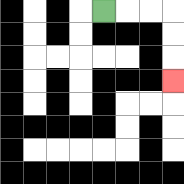{'start': '[4, 0]', 'end': '[7, 3]', 'path_directions': 'R,R,R,D,D,D', 'path_coordinates': '[[4, 0], [5, 0], [6, 0], [7, 0], [7, 1], [7, 2], [7, 3]]'}